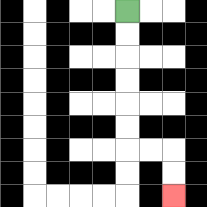{'start': '[5, 0]', 'end': '[7, 8]', 'path_directions': 'D,D,D,D,D,D,R,R,D,D', 'path_coordinates': '[[5, 0], [5, 1], [5, 2], [5, 3], [5, 4], [5, 5], [5, 6], [6, 6], [7, 6], [7, 7], [7, 8]]'}